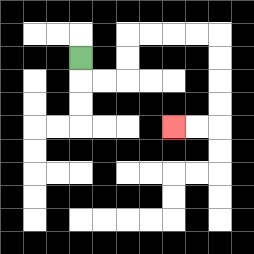{'start': '[3, 2]', 'end': '[7, 5]', 'path_directions': 'D,R,R,U,U,R,R,R,R,D,D,D,D,L,L', 'path_coordinates': '[[3, 2], [3, 3], [4, 3], [5, 3], [5, 2], [5, 1], [6, 1], [7, 1], [8, 1], [9, 1], [9, 2], [9, 3], [9, 4], [9, 5], [8, 5], [7, 5]]'}